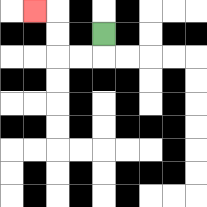{'start': '[4, 1]', 'end': '[1, 0]', 'path_directions': 'D,L,L,U,U,L', 'path_coordinates': '[[4, 1], [4, 2], [3, 2], [2, 2], [2, 1], [2, 0], [1, 0]]'}